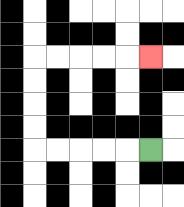{'start': '[6, 6]', 'end': '[6, 2]', 'path_directions': 'L,L,L,L,L,U,U,U,U,R,R,R,R,R', 'path_coordinates': '[[6, 6], [5, 6], [4, 6], [3, 6], [2, 6], [1, 6], [1, 5], [1, 4], [1, 3], [1, 2], [2, 2], [3, 2], [4, 2], [5, 2], [6, 2]]'}